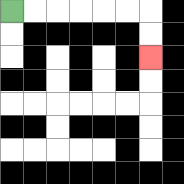{'start': '[0, 0]', 'end': '[6, 2]', 'path_directions': 'R,R,R,R,R,R,D,D', 'path_coordinates': '[[0, 0], [1, 0], [2, 0], [3, 0], [4, 0], [5, 0], [6, 0], [6, 1], [6, 2]]'}